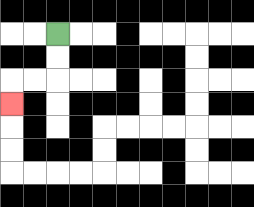{'start': '[2, 1]', 'end': '[0, 4]', 'path_directions': 'D,D,L,L,D', 'path_coordinates': '[[2, 1], [2, 2], [2, 3], [1, 3], [0, 3], [0, 4]]'}